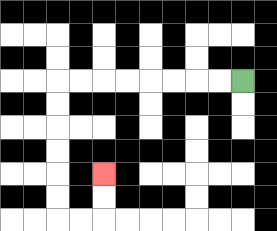{'start': '[10, 3]', 'end': '[4, 7]', 'path_directions': 'L,L,L,L,L,L,L,L,D,D,D,D,D,D,R,R,U,U', 'path_coordinates': '[[10, 3], [9, 3], [8, 3], [7, 3], [6, 3], [5, 3], [4, 3], [3, 3], [2, 3], [2, 4], [2, 5], [2, 6], [2, 7], [2, 8], [2, 9], [3, 9], [4, 9], [4, 8], [4, 7]]'}